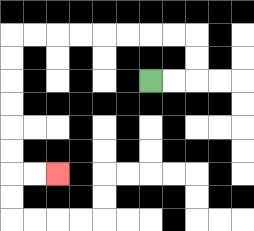{'start': '[6, 3]', 'end': '[2, 7]', 'path_directions': 'R,R,U,U,L,L,L,L,L,L,L,L,D,D,D,D,D,D,R,R', 'path_coordinates': '[[6, 3], [7, 3], [8, 3], [8, 2], [8, 1], [7, 1], [6, 1], [5, 1], [4, 1], [3, 1], [2, 1], [1, 1], [0, 1], [0, 2], [0, 3], [0, 4], [0, 5], [0, 6], [0, 7], [1, 7], [2, 7]]'}